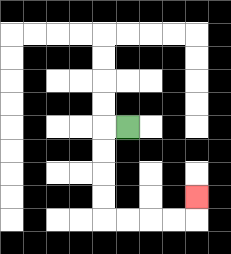{'start': '[5, 5]', 'end': '[8, 8]', 'path_directions': 'L,D,D,D,D,R,R,R,R,U', 'path_coordinates': '[[5, 5], [4, 5], [4, 6], [4, 7], [4, 8], [4, 9], [5, 9], [6, 9], [7, 9], [8, 9], [8, 8]]'}